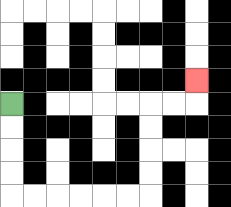{'start': '[0, 4]', 'end': '[8, 3]', 'path_directions': 'D,D,D,D,R,R,R,R,R,R,U,U,U,U,R,R,U', 'path_coordinates': '[[0, 4], [0, 5], [0, 6], [0, 7], [0, 8], [1, 8], [2, 8], [3, 8], [4, 8], [5, 8], [6, 8], [6, 7], [6, 6], [6, 5], [6, 4], [7, 4], [8, 4], [8, 3]]'}